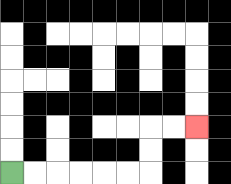{'start': '[0, 7]', 'end': '[8, 5]', 'path_directions': 'R,R,R,R,R,R,U,U,R,R', 'path_coordinates': '[[0, 7], [1, 7], [2, 7], [3, 7], [4, 7], [5, 7], [6, 7], [6, 6], [6, 5], [7, 5], [8, 5]]'}